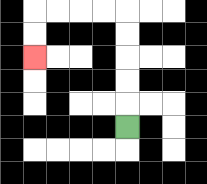{'start': '[5, 5]', 'end': '[1, 2]', 'path_directions': 'U,U,U,U,U,L,L,L,L,D,D', 'path_coordinates': '[[5, 5], [5, 4], [5, 3], [5, 2], [5, 1], [5, 0], [4, 0], [3, 0], [2, 0], [1, 0], [1, 1], [1, 2]]'}